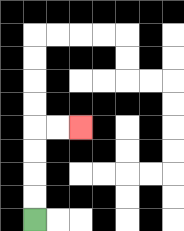{'start': '[1, 9]', 'end': '[3, 5]', 'path_directions': 'U,U,U,U,R,R', 'path_coordinates': '[[1, 9], [1, 8], [1, 7], [1, 6], [1, 5], [2, 5], [3, 5]]'}